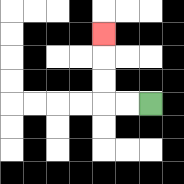{'start': '[6, 4]', 'end': '[4, 1]', 'path_directions': 'L,L,U,U,U', 'path_coordinates': '[[6, 4], [5, 4], [4, 4], [4, 3], [4, 2], [4, 1]]'}